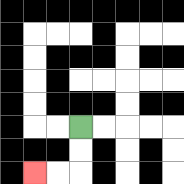{'start': '[3, 5]', 'end': '[1, 7]', 'path_directions': 'D,D,L,L', 'path_coordinates': '[[3, 5], [3, 6], [3, 7], [2, 7], [1, 7]]'}